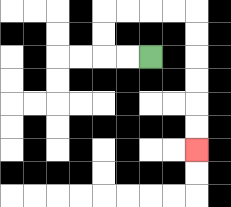{'start': '[6, 2]', 'end': '[8, 6]', 'path_directions': 'L,L,U,U,R,R,R,R,D,D,D,D,D,D', 'path_coordinates': '[[6, 2], [5, 2], [4, 2], [4, 1], [4, 0], [5, 0], [6, 0], [7, 0], [8, 0], [8, 1], [8, 2], [8, 3], [8, 4], [8, 5], [8, 6]]'}